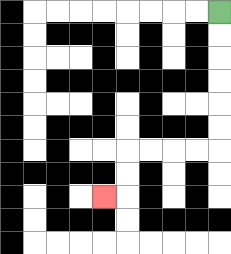{'start': '[9, 0]', 'end': '[4, 8]', 'path_directions': 'D,D,D,D,D,D,L,L,L,L,D,D,L', 'path_coordinates': '[[9, 0], [9, 1], [9, 2], [9, 3], [9, 4], [9, 5], [9, 6], [8, 6], [7, 6], [6, 6], [5, 6], [5, 7], [5, 8], [4, 8]]'}